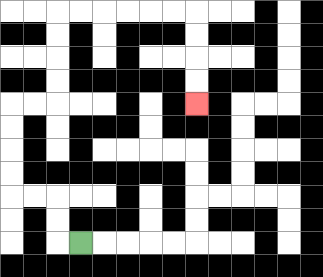{'start': '[3, 10]', 'end': '[8, 4]', 'path_directions': 'L,U,U,L,L,U,U,U,U,R,R,U,U,U,U,R,R,R,R,R,R,D,D,D,D', 'path_coordinates': '[[3, 10], [2, 10], [2, 9], [2, 8], [1, 8], [0, 8], [0, 7], [0, 6], [0, 5], [0, 4], [1, 4], [2, 4], [2, 3], [2, 2], [2, 1], [2, 0], [3, 0], [4, 0], [5, 0], [6, 0], [7, 0], [8, 0], [8, 1], [8, 2], [8, 3], [8, 4]]'}